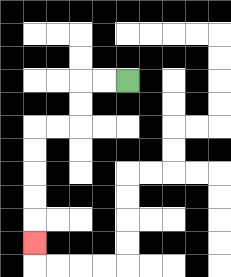{'start': '[5, 3]', 'end': '[1, 10]', 'path_directions': 'L,L,D,D,L,L,D,D,D,D,D', 'path_coordinates': '[[5, 3], [4, 3], [3, 3], [3, 4], [3, 5], [2, 5], [1, 5], [1, 6], [1, 7], [1, 8], [1, 9], [1, 10]]'}